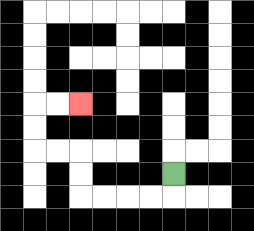{'start': '[7, 7]', 'end': '[3, 4]', 'path_directions': 'D,L,L,L,L,U,U,L,L,U,U,R,R', 'path_coordinates': '[[7, 7], [7, 8], [6, 8], [5, 8], [4, 8], [3, 8], [3, 7], [3, 6], [2, 6], [1, 6], [1, 5], [1, 4], [2, 4], [3, 4]]'}